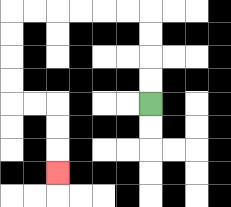{'start': '[6, 4]', 'end': '[2, 7]', 'path_directions': 'U,U,U,U,L,L,L,L,L,L,D,D,D,D,R,R,D,D,D', 'path_coordinates': '[[6, 4], [6, 3], [6, 2], [6, 1], [6, 0], [5, 0], [4, 0], [3, 0], [2, 0], [1, 0], [0, 0], [0, 1], [0, 2], [0, 3], [0, 4], [1, 4], [2, 4], [2, 5], [2, 6], [2, 7]]'}